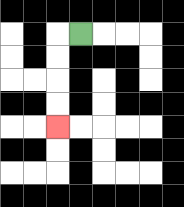{'start': '[3, 1]', 'end': '[2, 5]', 'path_directions': 'L,D,D,D,D', 'path_coordinates': '[[3, 1], [2, 1], [2, 2], [2, 3], [2, 4], [2, 5]]'}